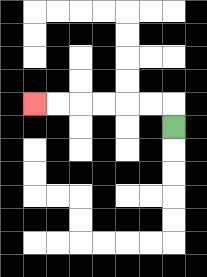{'start': '[7, 5]', 'end': '[1, 4]', 'path_directions': 'U,L,L,L,L,L,L', 'path_coordinates': '[[7, 5], [7, 4], [6, 4], [5, 4], [4, 4], [3, 4], [2, 4], [1, 4]]'}